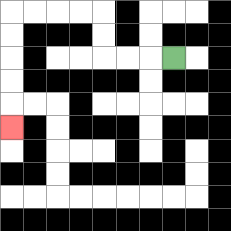{'start': '[7, 2]', 'end': '[0, 5]', 'path_directions': 'L,L,L,U,U,L,L,L,L,D,D,D,D,D', 'path_coordinates': '[[7, 2], [6, 2], [5, 2], [4, 2], [4, 1], [4, 0], [3, 0], [2, 0], [1, 0], [0, 0], [0, 1], [0, 2], [0, 3], [0, 4], [0, 5]]'}